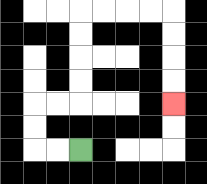{'start': '[3, 6]', 'end': '[7, 4]', 'path_directions': 'L,L,U,U,R,R,U,U,U,U,R,R,R,R,D,D,D,D', 'path_coordinates': '[[3, 6], [2, 6], [1, 6], [1, 5], [1, 4], [2, 4], [3, 4], [3, 3], [3, 2], [3, 1], [3, 0], [4, 0], [5, 0], [6, 0], [7, 0], [7, 1], [7, 2], [7, 3], [7, 4]]'}